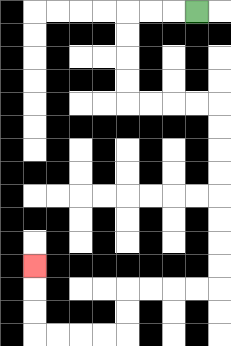{'start': '[8, 0]', 'end': '[1, 11]', 'path_directions': 'L,L,L,D,D,D,D,R,R,R,R,D,D,D,D,D,D,D,D,L,L,L,L,D,D,L,L,L,L,U,U,U', 'path_coordinates': '[[8, 0], [7, 0], [6, 0], [5, 0], [5, 1], [5, 2], [5, 3], [5, 4], [6, 4], [7, 4], [8, 4], [9, 4], [9, 5], [9, 6], [9, 7], [9, 8], [9, 9], [9, 10], [9, 11], [9, 12], [8, 12], [7, 12], [6, 12], [5, 12], [5, 13], [5, 14], [4, 14], [3, 14], [2, 14], [1, 14], [1, 13], [1, 12], [1, 11]]'}